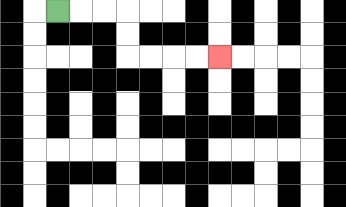{'start': '[2, 0]', 'end': '[9, 2]', 'path_directions': 'R,R,R,D,D,R,R,R,R', 'path_coordinates': '[[2, 0], [3, 0], [4, 0], [5, 0], [5, 1], [5, 2], [6, 2], [7, 2], [8, 2], [9, 2]]'}